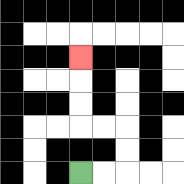{'start': '[3, 7]', 'end': '[3, 2]', 'path_directions': 'R,R,U,U,L,L,U,U,U', 'path_coordinates': '[[3, 7], [4, 7], [5, 7], [5, 6], [5, 5], [4, 5], [3, 5], [3, 4], [3, 3], [3, 2]]'}